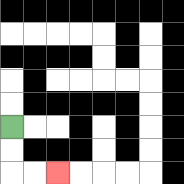{'start': '[0, 5]', 'end': '[2, 7]', 'path_directions': 'D,D,R,R', 'path_coordinates': '[[0, 5], [0, 6], [0, 7], [1, 7], [2, 7]]'}